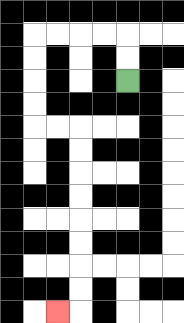{'start': '[5, 3]', 'end': '[2, 13]', 'path_directions': 'U,U,L,L,L,L,D,D,D,D,R,R,D,D,D,D,D,D,D,D,L', 'path_coordinates': '[[5, 3], [5, 2], [5, 1], [4, 1], [3, 1], [2, 1], [1, 1], [1, 2], [1, 3], [1, 4], [1, 5], [2, 5], [3, 5], [3, 6], [3, 7], [3, 8], [3, 9], [3, 10], [3, 11], [3, 12], [3, 13], [2, 13]]'}